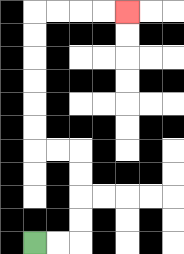{'start': '[1, 10]', 'end': '[5, 0]', 'path_directions': 'R,R,U,U,U,U,L,L,U,U,U,U,U,U,R,R,R,R', 'path_coordinates': '[[1, 10], [2, 10], [3, 10], [3, 9], [3, 8], [3, 7], [3, 6], [2, 6], [1, 6], [1, 5], [1, 4], [1, 3], [1, 2], [1, 1], [1, 0], [2, 0], [3, 0], [4, 0], [5, 0]]'}